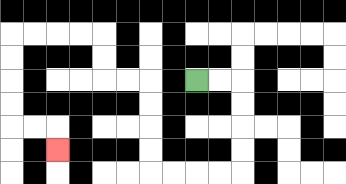{'start': '[8, 3]', 'end': '[2, 6]', 'path_directions': 'R,R,D,D,D,D,L,L,L,L,U,U,U,U,L,L,U,U,L,L,L,L,D,D,D,D,R,R,D', 'path_coordinates': '[[8, 3], [9, 3], [10, 3], [10, 4], [10, 5], [10, 6], [10, 7], [9, 7], [8, 7], [7, 7], [6, 7], [6, 6], [6, 5], [6, 4], [6, 3], [5, 3], [4, 3], [4, 2], [4, 1], [3, 1], [2, 1], [1, 1], [0, 1], [0, 2], [0, 3], [0, 4], [0, 5], [1, 5], [2, 5], [2, 6]]'}